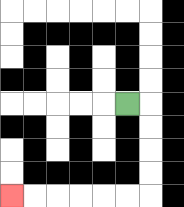{'start': '[5, 4]', 'end': '[0, 8]', 'path_directions': 'R,D,D,D,D,L,L,L,L,L,L', 'path_coordinates': '[[5, 4], [6, 4], [6, 5], [6, 6], [6, 7], [6, 8], [5, 8], [4, 8], [3, 8], [2, 8], [1, 8], [0, 8]]'}